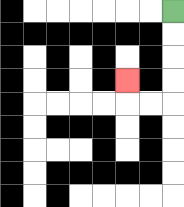{'start': '[7, 0]', 'end': '[5, 3]', 'path_directions': 'D,D,D,D,L,L,U', 'path_coordinates': '[[7, 0], [7, 1], [7, 2], [7, 3], [7, 4], [6, 4], [5, 4], [5, 3]]'}